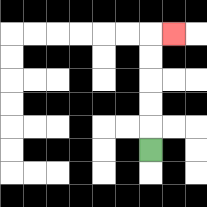{'start': '[6, 6]', 'end': '[7, 1]', 'path_directions': 'U,U,U,U,U,R', 'path_coordinates': '[[6, 6], [6, 5], [6, 4], [6, 3], [6, 2], [6, 1], [7, 1]]'}